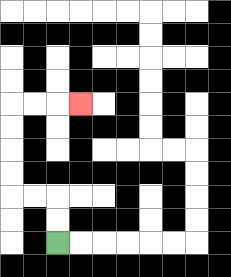{'start': '[2, 10]', 'end': '[3, 4]', 'path_directions': 'U,U,L,L,U,U,U,U,R,R,R', 'path_coordinates': '[[2, 10], [2, 9], [2, 8], [1, 8], [0, 8], [0, 7], [0, 6], [0, 5], [0, 4], [1, 4], [2, 4], [3, 4]]'}